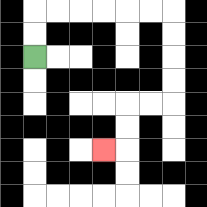{'start': '[1, 2]', 'end': '[4, 6]', 'path_directions': 'U,U,R,R,R,R,R,R,D,D,D,D,L,L,D,D,L', 'path_coordinates': '[[1, 2], [1, 1], [1, 0], [2, 0], [3, 0], [4, 0], [5, 0], [6, 0], [7, 0], [7, 1], [7, 2], [7, 3], [7, 4], [6, 4], [5, 4], [5, 5], [5, 6], [4, 6]]'}